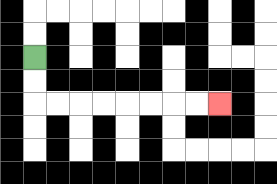{'start': '[1, 2]', 'end': '[9, 4]', 'path_directions': 'D,D,R,R,R,R,R,R,R,R', 'path_coordinates': '[[1, 2], [1, 3], [1, 4], [2, 4], [3, 4], [4, 4], [5, 4], [6, 4], [7, 4], [8, 4], [9, 4]]'}